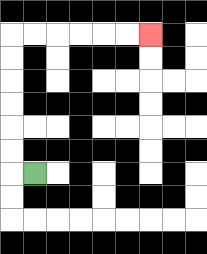{'start': '[1, 7]', 'end': '[6, 1]', 'path_directions': 'L,U,U,U,U,U,U,R,R,R,R,R,R', 'path_coordinates': '[[1, 7], [0, 7], [0, 6], [0, 5], [0, 4], [0, 3], [0, 2], [0, 1], [1, 1], [2, 1], [3, 1], [4, 1], [5, 1], [6, 1]]'}